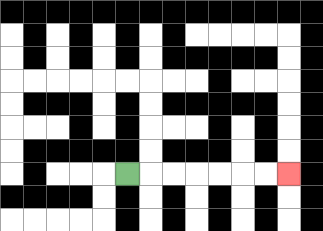{'start': '[5, 7]', 'end': '[12, 7]', 'path_directions': 'R,R,R,R,R,R,R', 'path_coordinates': '[[5, 7], [6, 7], [7, 7], [8, 7], [9, 7], [10, 7], [11, 7], [12, 7]]'}